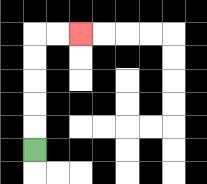{'start': '[1, 6]', 'end': '[3, 1]', 'path_directions': 'U,U,U,U,U,R,R', 'path_coordinates': '[[1, 6], [1, 5], [1, 4], [1, 3], [1, 2], [1, 1], [2, 1], [3, 1]]'}